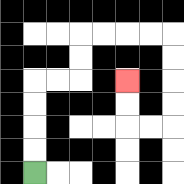{'start': '[1, 7]', 'end': '[5, 3]', 'path_directions': 'U,U,U,U,R,R,U,U,R,R,R,R,D,D,D,D,L,L,U,U', 'path_coordinates': '[[1, 7], [1, 6], [1, 5], [1, 4], [1, 3], [2, 3], [3, 3], [3, 2], [3, 1], [4, 1], [5, 1], [6, 1], [7, 1], [7, 2], [7, 3], [7, 4], [7, 5], [6, 5], [5, 5], [5, 4], [5, 3]]'}